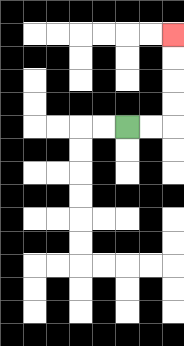{'start': '[5, 5]', 'end': '[7, 1]', 'path_directions': 'R,R,U,U,U,U', 'path_coordinates': '[[5, 5], [6, 5], [7, 5], [7, 4], [7, 3], [7, 2], [7, 1]]'}